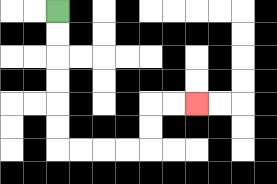{'start': '[2, 0]', 'end': '[8, 4]', 'path_directions': 'D,D,D,D,D,D,R,R,R,R,U,U,R,R', 'path_coordinates': '[[2, 0], [2, 1], [2, 2], [2, 3], [2, 4], [2, 5], [2, 6], [3, 6], [4, 6], [5, 6], [6, 6], [6, 5], [6, 4], [7, 4], [8, 4]]'}